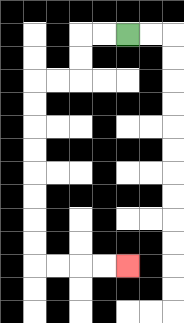{'start': '[5, 1]', 'end': '[5, 11]', 'path_directions': 'L,L,D,D,L,L,D,D,D,D,D,D,D,D,R,R,R,R', 'path_coordinates': '[[5, 1], [4, 1], [3, 1], [3, 2], [3, 3], [2, 3], [1, 3], [1, 4], [1, 5], [1, 6], [1, 7], [1, 8], [1, 9], [1, 10], [1, 11], [2, 11], [3, 11], [4, 11], [5, 11]]'}